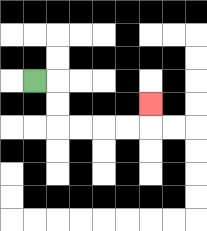{'start': '[1, 3]', 'end': '[6, 4]', 'path_directions': 'R,D,D,R,R,R,R,U', 'path_coordinates': '[[1, 3], [2, 3], [2, 4], [2, 5], [3, 5], [4, 5], [5, 5], [6, 5], [6, 4]]'}